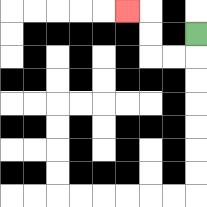{'start': '[8, 1]', 'end': '[5, 0]', 'path_directions': 'D,L,L,U,U,L', 'path_coordinates': '[[8, 1], [8, 2], [7, 2], [6, 2], [6, 1], [6, 0], [5, 0]]'}